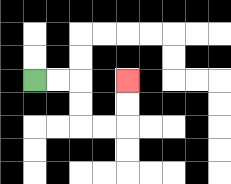{'start': '[1, 3]', 'end': '[5, 3]', 'path_directions': 'R,R,D,D,R,R,U,U', 'path_coordinates': '[[1, 3], [2, 3], [3, 3], [3, 4], [3, 5], [4, 5], [5, 5], [5, 4], [5, 3]]'}